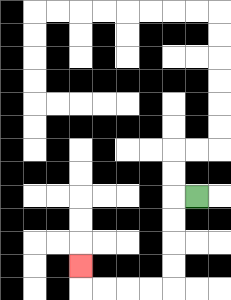{'start': '[8, 8]', 'end': '[3, 11]', 'path_directions': 'L,D,D,D,D,L,L,L,L,U', 'path_coordinates': '[[8, 8], [7, 8], [7, 9], [7, 10], [7, 11], [7, 12], [6, 12], [5, 12], [4, 12], [3, 12], [3, 11]]'}